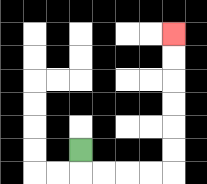{'start': '[3, 6]', 'end': '[7, 1]', 'path_directions': 'D,R,R,R,R,U,U,U,U,U,U', 'path_coordinates': '[[3, 6], [3, 7], [4, 7], [5, 7], [6, 7], [7, 7], [7, 6], [7, 5], [7, 4], [7, 3], [7, 2], [7, 1]]'}